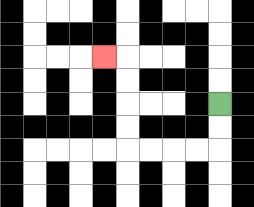{'start': '[9, 4]', 'end': '[4, 2]', 'path_directions': 'D,D,L,L,L,L,U,U,U,U,L', 'path_coordinates': '[[9, 4], [9, 5], [9, 6], [8, 6], [7, 6], [6, 6], [5, 6], [5, 5], [5, 4], [5, 3], [5, 2], [4, 2]]'}